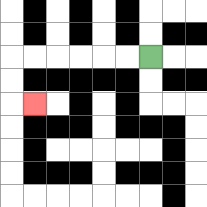{'start': '[6, 2]', 'end': '[1, 4]', 'path_directions': 'L,L,L,L,L,L,D,D,R', 'path_coordinates': '[[6, 2], [5, 2], [4, 2], [3, 2], [2, 2], [1, 2], [0, 2], [0, 3], [0, 4], [1, 4]]'}